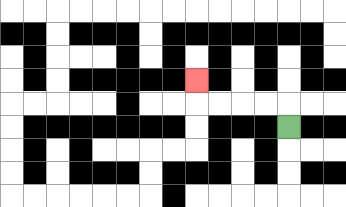{'start': '[12, 5]', 'end': '[8, 3]', 'path_directions': 'U,L,L,L,L,U', 'path_coordinates': '[[12, 5], [12, 4], [11, 4], [10, 4], [9, 4], [8, 4], [8, 3]]'}